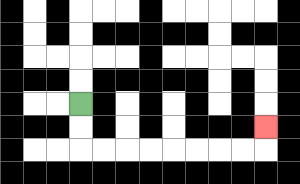{'start': '[3, 4]', 'end': '[11, 5]', 'path_directions': 'D,D,R,R,R,R,R,R,R,R,U', 'path_coordinates': '[[3, 4], [3, 5], [3, 6], [4, 6], [5, 6], [6, 6], [7, 6], [8, 6], [9, 6], [10, 6], [11, 6], [11, 5]]'}